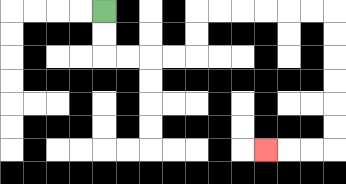{'start': '[4, 0]', 'end': '[11, 6]', 'path_directions': 'D,D,R,R,R,R,U,U,R,R,R,R,R,R,D,D,D,D,D,D,L,L,L', 'path_coordinates': '[[4, 0], [4, 1], [4, 2], [5, 2], [6, 2], [7, 2], [8, 2], [8, 1], [8, 0], [9, 0], [10, 0], [11, 0], [12, 0], [13, 0], [14, 0], [14, 1], [14, 2], [14, 3], [14, 4], [14, 5], [14, 6], [13, 6], [12, 6], [11, 6]]'}